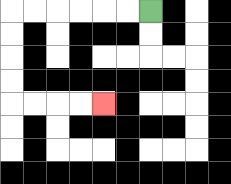{'start': '[6, 0]', 'end': '[4, 4]', 'path_directions': 'L,L,L,L,L,L,D,D,D,D,R,R,R,R', 'path_coordinates': '[[6, 0], [5, 0], [4, 0], [3, 0], [2, 0], [1, 0], [0, 0], [0, 1], [0, 2], [0, 3], [0, 4], [1, 4], [2, 4], [3, 4], [4, 4]]'}